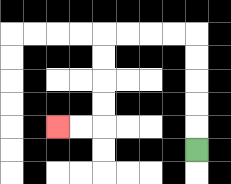{'start': '[8, 6]', 'end': '[2, 5]', 'path_directions': 'U,U,U,U,U,L,L,L,L,D,D,D,D,L,L', 'path_coordinates': '[[8, 6], [8, 5], [8, 4], [8, 3], [8, 2], [8, 1], [7, 1], [6, 1], [5, 1], [4, 1], [4, 2], [4, 3], [4, 4], [4, 5], [3, 5], [2, 5]]'}